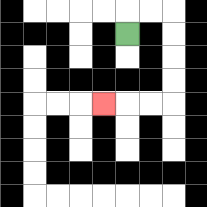{'start': '[5, 1]', 'end': '[4, 4]', 'path_directions': 'U,R,R,D,D,D,D,L,L,L', 'path_coordinates': '[[5, 1], [5, 0], [6, 0], [7, 0], [7, 1], [7, 2], [7, 3], [7, 4], [6, 4], [5, 4], [4, 4]]'}